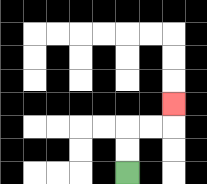{'start': '[5, 7]', 'end': '[7, 4]', 'path_directions': 'U,U,R,R,U', 'path_coordinates': '[[5, 7], [5, 6], [5, 5], [6, 5], [7, 5], [7, 4]]'}